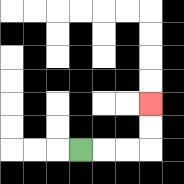{'start': '[3, 6]', 'end': '[6, 4]', 'path_directions': 'R,R,R,U,U', 'path_coordinates': '[[3, 6], [4, 6], [5, 6], [6, 6], [6, 5], [6, 4]]'}